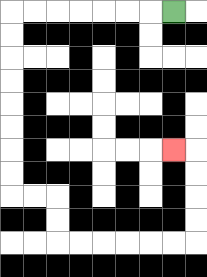{'start': '[7, 0]', 'end': '[7, 6]', 'path_directions': 'L,L,L,L,L,L,L,D,D,D,D,D,D,D,D,R,R,D,D,R,R,R,R,R,R,U,U,U,U,L', 'path_coordinates': '[[7, 0], [6, 0], [5, 0], [4, 0], [3, 0], [2, 0], [1, 0], [0, 0], [0, 1], [0, 2], [0, 3], [0, 4], [0, 5], [0, 6], [0, 7], [0, 8], [1, 8], [2, 8], [2, 9], [2, 10], [3, 10], [4, 10], [5, 10], [6, 10], [7, 10], [8, 10], [8, 9], [8, 8], [8, 7], [8, 6], [7, 6]]'}